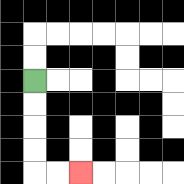{'start': '[1, 3]', 'end': '[3, 7]', 'path_directions': 'D,D,D,D,R,R', 'path_coordinates': '[[1, 3], [1, 4], [1, 5], [1, 6], [1, 7], [2, 7], [3, 7]]'}